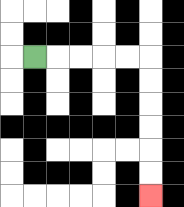{'start': '[1, 2]', 'end': '[6, 8]', 'path_directions': 'R,R,R,R,R,D,D,D,D,D,D', 'path_coordinates': '[[1, 2], [2, 2], [3, 2], [4, 2], [5, 2], [6, 2], [6, 3], [6, 4], [6, 5], [6, 6], [6, 7], [6, 8]]'}